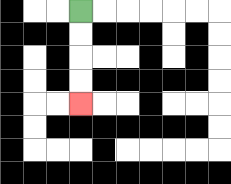{'start': '[3, 0]', 'end': '[3, 4]', 'path_directions': 'D,D,D,D', 'path_coordinates': '[[3, 0], [3, 1], [3, 2], [3, 3], [3, 4]]'}